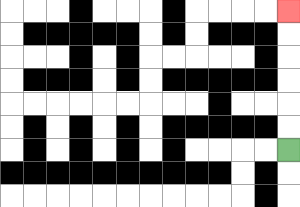{'start': '[12, 6]', 'end': '[12, 0]', 'path_directions': 'U,U,U,U,U,U', 'path_coordinates': '[[12, 6], [12, 5], [12, 4], [12, 3], [12, 2], [12, 1], [12, 0]]'}